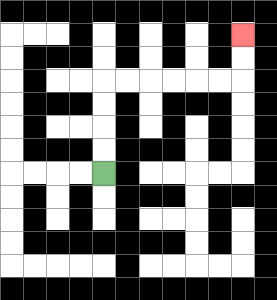{'start': '[4, 7]', 'end': '[10, 1]', 'path_directions': 'U,U,U,U,R,R,R,R,R,R,U,U', 'path_coordinates': '[[4, 7], [4, 6], [4, 5], [4, 4], [4, 3], [5, 3], [6, 3], [7, 3], [8, 3], [9, 3], [10, 3], [10, 2], [10, 1]]'}